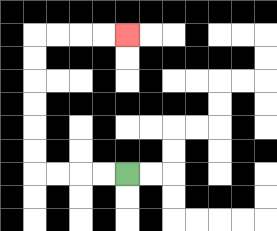{'start': '[5, 7]', 'end': '[5, 1]', 'path_directions': 'L,L,L,L,U,U,U,U,U,U,R,R,R,R', 'path_coordinates': '[[5, 7], [4, 7], [3, 7], [2, 7], [1, 7], [1, 6], [1, 5], [1, 4], [1, 3], [1, 2], [1, 1], [2, 1], [3, 1], [4, 1], [5, 1]]'}